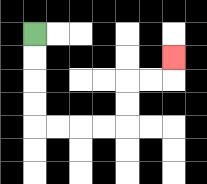{'start': '[1, 1]', 'end': '[7, 2]', 'path_directions': 'D,D,D,D,R,R,R,R,U,U,R,R,U', 'path_coordinates': '[[1, 1], [1, 2], [1, 3], [1, 4], [1, 5], [2, 5], [3, 5], [4, 5], [5, 5], [5, 4], [5, 3], [6, 3], [7, 3], [7, 2]]'}